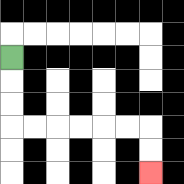{'start': '[0, 2]', 'end': '[6, 7]', 'path_directions': 'D,D,D,R,R,R,R,R,R,D,D', 'path_coordinates': '[[0, 2], [0, 3], [0, 4], [0, 5], [1, 5], [2, 5], [3, 5], [4, 5], [5, 5], [6, 5], [6, 6], [6, 7]]'}